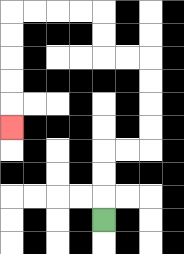{'start': '[4, 9]', 'end': '[0, 5]', 'path_directions': 'U,U,U,R,R,U,U,U,U,L,L,U,U,L,L,L,L,D,D,D,D,D', 'path_coordinates': '[[4, 9], [4, 8], [4, 7], [4, 6], [5, 6], [6, 6], [6, 5], [6, 4], [6, 3], [6, 2], [5, 2], [4, 2], [4, 1], [4, 0], [3, 0], [2, 0], [1, 0], [0, 0], [0, 1], [0, 2], [0, 3], [0, 4], [0, 5]]'}